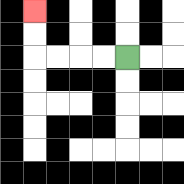{'start': '[5, 2]', 'end': '[1, 0]', 'path_directions': 'L,L,L,L,U,U', 'path_coordinates': '[[5, 2], [4, 2], [3, 2], [2, 2], [1, 2], [1, 1], [1, 0]]'}